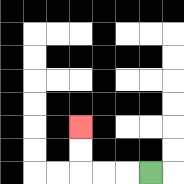{'start': '[6, 7]', 'end': '[3, 5]', 'path_directions': 'L,L,L,U,U', 'path_coordinates': '[[6, 7], [5, 7], [4, 7], [3, 7], [3, 6], [3, 5]]'}